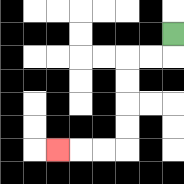{'start': '[7, 1]', 'end': '[2, 6]', 'path_directions': 'D,L,L,D,D,D,D,L,L,L', 'path_coordinates': '[[7, 1], [7, 2], [6, 2], [5, 2], [5, 3], [5, 4], [5, 5], [5, 6], [4, 6], [3, 6], [2, 6]]'}